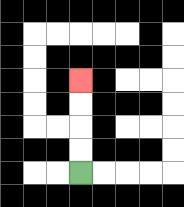{'start': '[3, 7]', 'end': '[3, 3]', 'path_directions': 'U,U,U,U', 'path_coordinates': '[[3, 7], [3, 6], [3, 5], [3, 4], [3, 3]]'}